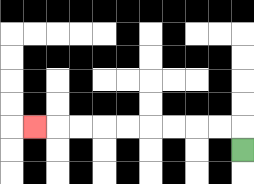{'start': '[10, 6]', 'end': '[1, 5]', 'path_directions': 'U,L,L,L,L,L,L,L,L,L', 'path_coordinates': '[[10, 6], [10, 5], [9, 5], [8, 5], [7, 5], [6, 5], [5, 5], [4, 5], [3, 5], [2, 5], [1, 5]]'}